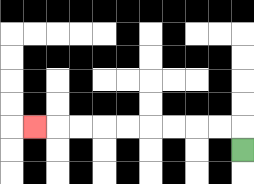{'start': '[10, 6]', 'end': '[1, 5]', 'path_directions': 'U,L,L,L,L,L,L,L,L,L', 'path_coordinates': '[[10, 6], [10, 5], [9, 5], [8, 5], [7, 5], [6, 5], [5, 5], [4, 5], [3, 5], [2, 5], [1, 5]]'}